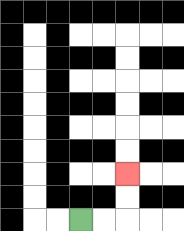{'start': '[3, 9]', 'end': '[5, 7]', 'path_directions': 'R,R,U,U', 'path_coordinates': '[[3, 9], [4, 9], [5, 9], [5, 8], [5, 7]]'}